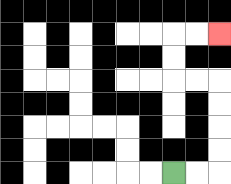{'start': '[7, 7]', 'end': '[9, 1]', 'path_directions': 'R,R,U,U,U,U,L,L,U,U,R,R', 'path_coordinates': '[[7, 7], [8, 7], [9, 7], [9, 6], [9, 5], [9, 4], [9, 3], [8, 3], [7, 3], [7, 2], [7, 1], [8, 1], [9, 1]]'}